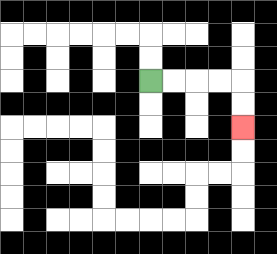{'start': '[6, 3]', 'end': '[10, 5]', 'path_directions': 'R,R,R,R,D,D', 'path_coordinates': '[[6, 3], [7, 3], [8, 3], [9, 3], [10, 3], [10, 4], [10, 5]]'}